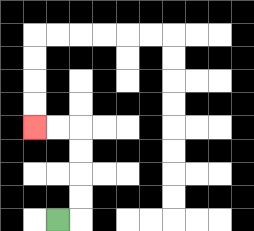{'start': '[2, 9]', 'end': '[1, 5]', 'path_directions': 'R,U,U,U,U,L,L', 'path_coordinates': '[[2, 9], [3, 9], [3, 8], [3, 7], [3, 6], [3, 5], [2, 5], [1, 5]]'}